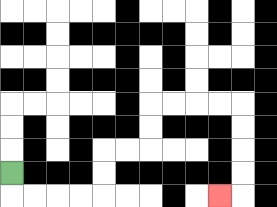{'start': '[0, 7]', 'end': '[9, 8]', 'path_directions': 'D,R,R,R,R,U,U,R,R,U,U,R,R,R,R,D,D,D,D,L', 'path_coordinates': '[[0, 7], [0, 8], [1, 8], [2, 8], [3, 8], [4, 8], [4, 7], [4, 6], [5, 6], [6, 6], [6, 5], [6, 4], [7, 4], [8, 4], [9, 4], [10, 4], [10, 5], [10, 6], [10, 7], [10, 8], [9, 8]]'}